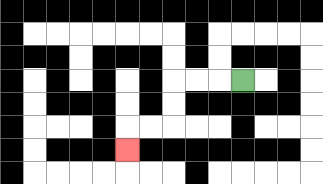{'start': '[10, 3]', 'end': '[5, 6]', 'path_directions': 'L,L,L,D,D,L,L,D', 'path_coordinates': '[[10, 3], [9, 3], [8, 3], [7, 3], [7, 4], [7, 5], [6, 5], [5, 5], [5, 6]]'}